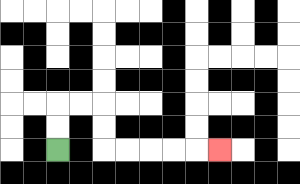{'start': '[2, 6]', 'end': '[9, 6]', 'path_directions': 'U,U,R,R,D,D,R,R,R,R,R', 'path_coordinates': '[[2, 6], [2, 5], [2, 4], [3, 4], [4, 4], [4, 5], [4, 6], [5, 6], [6, 6], [7, 6], [8, 6], [9, 6]]'}